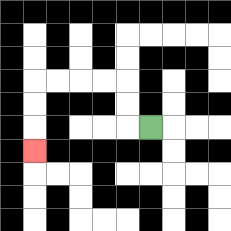{'start': '[6, 5]', 'end': '[1, 6]', 'path_directions': 'L,U,U,L,L,L,L,D,D,D', 'path_coordinates': '[[6, 5], [5, 5], [5, 4], [5, 3], [4, 3], [3, 3], [2, 3], [1, 3], [1, 4], [1, 5], [1, 6]]'}